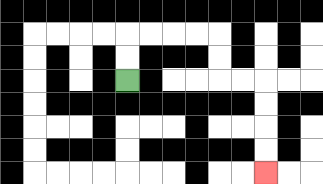{'start': '[5, 3]', 'end': '[11, 7]', 'path_directions': 'U,U,R,R,R,R,D,D,R,R,D,D,D,D', 'path_coordinates': '[[5, 3], [5, 2], [5, 1], [6, 1], [7, 1], [8, 1], [9, 1], [9, 2], [9, 3], [10, 3], [11, 3], [11, 4], [11, 5], [11, 6], [11, 7]]'}